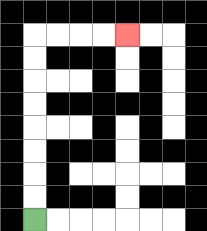{'start': '[1, 9]', 'end': '[5, 1]', 'path_directions': 'U,U,U,U,U,U,U,U,R,R,R,R', 'path_coordinates': '[[1, 9], [1, 8], [1, 7], [1, 6], [1, 5], [1, 4], [1, 3], [1, 2], [1, 1], [2, 1], [3, 1], [4, 1], [5, 1]]'}